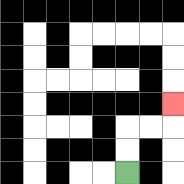{'start': '[5, 7]', 'end': '[7, 4]', 'path_directions': 'U,U,R,R,U', 'path_coordinates': '[[5, 7], [5, 6], [5, 5], [6, 5], [7, 5], [7, 4]]'}